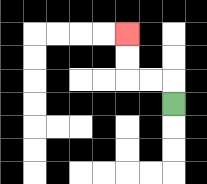{'start': '[7, 4]', 'end': '[5, 1]', 'path_directions': 'U,L,L,U,U', 'path_coordinates': '[[7, 4], [7, 3], [6, 3], [5, 3], [5, 2], [5, 1]]'}